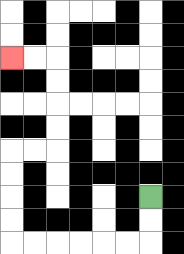{'start': '[6, 8]', 'end': '[0, 2]', 'path_directions': 'D,D,L,L,L,L,L,L,U,U,U,U,R,R,U,U,U,U,L,L', 'path_coordinates': '[[6, 8], [6, 9], [6, 10], [5, 10], [4, 10], [3, 10], [2, 10], [1, 10], [0, 10], [0, 9], [0, 8], [0, 7], [0, 6], [1, 6], [2, 6], [2, 5], [2, 4], [2, 3], [2, 2], [1, 2], [0, 2]]'}